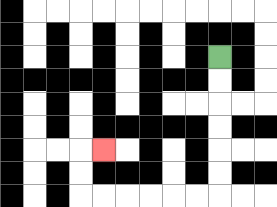{'start': '[9, 2]', 'end': '[4, 6]', 'path_directions': 'D,D,D,D,D,D,L,L,L,L,L,L,U,U,R', 'path_coordinates': '[[9, 2], [9, 3], [9, 4], [9, 5], [9, 6], [9, 7], [9, 8], [8, 8], [7, 8], [6, 8], [5, 8], [4, 8], [3, 8], [3, 7], [3, 6], [4, 6]]'}